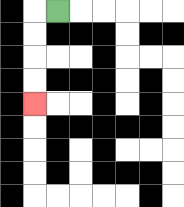{'start': '[2, 0]', 'end': '[1, 4]', 'path_directions': 'L,D,D,D,D', 'path_coordinates': '[[2, 0], [1, 0], [1, 1], [1, 2], [1, 3], [1, 4]]'}